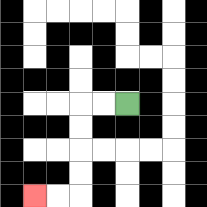{'start': '[5, 4]', 'end': '[1, 8]', 'path_directions': 'L,L,D,D,D,D,L,L', 'path_coordinates': '[[5, 4], [4, 4], [3, 4], [3, 5], [3, 6], [3, 7], [3, 8], [2, 8], [1, 8]]'}